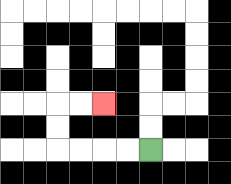{'start': '[6, 6]', 'end': '[4, 4]', 'path_directions': 'L,L,L,L,U,U,R,R', 'path_coordinates': '[[6, 6], [5, 6], [4, 6], [3, 6], [2, 6], [2, 5], [2, 4], [3, 4], [4, 4]]'}